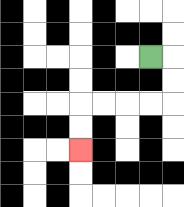{'start': '[6, 2]', 'end': '[3, 6]', 'path_directions': 'R,D,D,L,L,L,L,D,D', 'path_coordinates': '[[6, 2], [7, 2], [7, 3], [7, 4], [6, 4], [5, 4], [4, 4], [3, 4], [3, 5], [3, 6]]'}